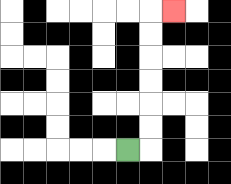{'start': '[5, 6]', 'end': '[7, 0]', 'path_directions': 'R,U,U,U,U,U,U,R', 'path_coordinates': '[[5, 6], [6, 6], [6, 5], [6, 4], [6, 3], [6, 2], [6, 1], [6, 0], [7, 0]]'}